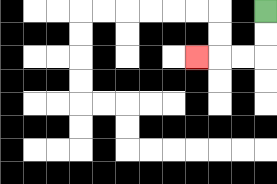{'start': '[11, 0]', 'end': '[8, 2]', 'path_directions': 'D,D,L,L,L', 'path_coordinates': '[[11, 0], [11, 1], [11, 2], [10, 2], [9, 2], [8, 2]]'}